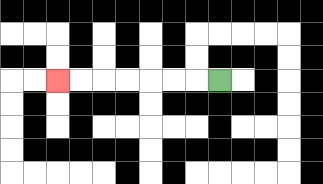{'start': '[9, 3]', 'end': '[2, 3]', 'path_directions': 'L,L,L,L,L,L,L', 'path_coordinates': '[[9, 3], [8, 3], [7, 3], [6, 3], [5, 3], [4, 3], [3, 3], [2, 3]]'}